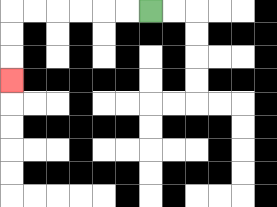{'start': '[6, 0]', 'end': '[0, 3]', 'path_directions': 'L,L,L,L,L,L,D,D,D', 'path_coordinates': '[[6, 0], [5, 0], [4, 0], [3, 0], [2, 0], [1, 0], [0, 0], [0, 1], [0, 2], [0, 3]]'}